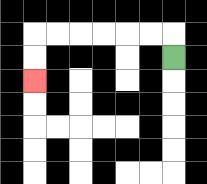{'start': '[7, 2]', 'end': '[1, 3]', 'path_directions': 'U,L,L,L,L,L,L,D,D', 'path_coordinates': '[[7, 2], [7, 1], [6, 1], [5, 1], [4, 1], [3, 1], [2, 1], [1, 1], [1, 2], [1, 3]]'}